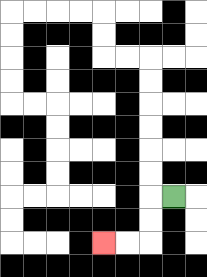{'start': '[7, 8]', 'end': '[4, 10]', 'path_directions': 'L,D,D,L,L', 'path_coordinates': '[[7, 8], [6, 8], [6, 9], [6, 10], [5, 10], [4, 10]]'}